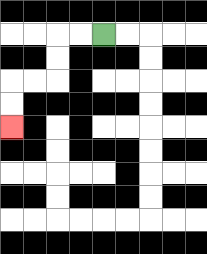{'start': '[4, 1]', 'end': '[0, 5]', 'path_directions': 'L,L,D,D,L,L,D,D', 'path_coordinates': '[[4, 1], [3, 1], [2, 1], [2, 2], [2, 3], [1, 3], [0, 3], [0, 4], [0, 5]]'}